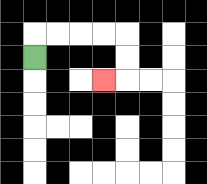{'start': '[1, 2]', 'end': '[4, 3]', 'path_directions': 'U,R,R,R,R,D,D,L', 'path_coordinates': '[[1, 2], [1, 1], [2, 1], [3, 1], [4, 1], [5, 1], [5, 2], [5, 3], [4, 3]]'}